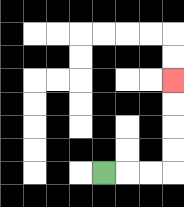{'start': '[4, 7]', 'end': '[7, 3]', 'path_directions': 'R,R,R,U,U,U,U', 'path_coordinates': '[[4, 7], [5, 7], [6, 7], [7, 7], [7, 6], [7, 5], [7, 4], [7, 3]]'}